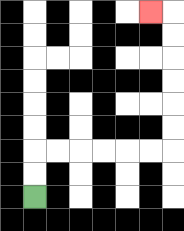{'start': '[1, 8]', 'end': '[6, 0]', 'path_directions': 'U,U,R,R,R,R,R,R,U,U,U,U,U,U,L', 'path_coordinates': '[[1, 8], [1, 7], [1, 6], [2, 6], [3, 6], [4, 6], [5, 6], [6, 6], [7, 6], [7, 5], [7, 4], [7, 3], [7, 2], [7, 1], [7, 0], [6, 0]]'}